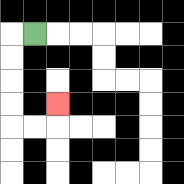{'start': '[1, 1]', 'end': '[2, 4]', 'path_directions': 'L,D,D,D,D,R,R,U', 'path_coordinates': '[[1, 1], [0, 1], [0, 2], [0, 3], [0, 4], [0, 5], [1, 5], [2, 5], [2, 4]]'}